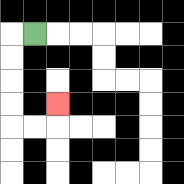{'start': '[1, 1]', 'end': '[2, 4]', 'path_directions': 'L,D,D,D,D,R,R,U', 'path_coordinates': '[[1, 1], [0, 1], [0, 2], [0, 3], [0, 4], [0, 5], [1, 5], [2, 5], [2, 4]]'}